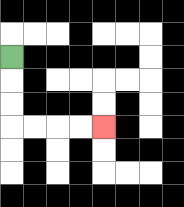{'start': '[0, 2]', 'end': '[4, 5]', 'path_directions': 'D,D,D,R,R,R,R', 'path_coordinates': '[[0, 2], [0, 3], [0, 4], [0, 5], [1, 5], [2, 5], [3, 5], [4, 5]]'}